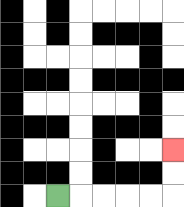{'start': '[2, 8]', 'end': '[7, 6]', 'path_directions': 'R,R,R,R,R,U,U', 'path_coordinates': '[[2, 8], [3, 8], [4, 8], [5, 8], [6, 8], [7, 8], [7, 7], [7, 6]]'}